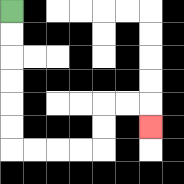{'start': '[0, 0]', 'end': '[6, 5]', 'path_directions': 'D,D,D,D,D,D,R,R,R,R,U,U,R,R,D', 'path_coordinates': '[[0, 0], [0, 1], [0, 2], [0, 3], [0, 4], [0, 5], [0, 6], [1, 6], [2, 6], [3, 6], [4, 6], [4, 5], [4, 4], [5, 4], [6, 4], [6, 5]]'}